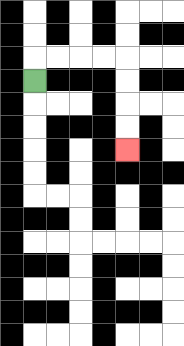{'start': '[1, 3]', 'end': '[5, 6]', 'path_directions': 'U,R,R,R,R,D,D,D,D', 'path_coordinates': '[[1, 3], [1, 2], [2, 2], [3, 2], [4, 2], [5, 2], [5, 3], [5, 4], [5, 5], [5, 6]]'}